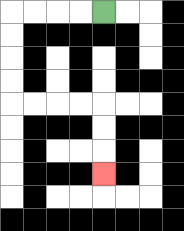{'start': '[4, 0]', 'end': '[4, 7]', 'path_directions': 'L,L,L,L,D,D,D,D,R,R,R,R,D,D,D', 'path_coordinates': '[[4, 0], [3, 0], [2, 0], [1, 0], [0, 0], [0, 1], [0, 2], [0, 3], [0, 4], [1, 4], [2, 4], [3, 4], [4, 4], [4, 5], [4, 6], [4, 7]]'}